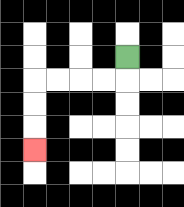{'start': '[5, 2]', 'end': '[1, 6]', 'path_directions': 'D,L,L,L,L,D,D,D', 'path_coordinates': '[[5, 2], [5, 3], [4, 3], [3, 3], [2, 3], [1, 3], [1, 4], [1, 5], [1, 6]]'}